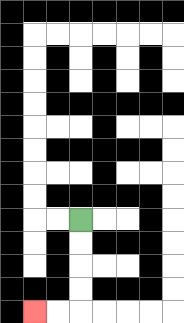{'start': '[3, 9]', 'end': '[1, 13]', 'path_directions': 'D,D,D,D,L,L', 'path_coordinates': '[[3, 9], [3, 10], [3, 11], [3, 12], [3, 13], [2, 13], [1, 13]]'}